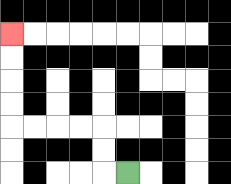{'start': '[5, 7]', 'end': '[0, 1]', 'path_directions': 'L,U,U,L,L,L,L,U,U,U,U', 'path_coordinates': '[[5, 7], [4, 7], [4, 6], [4, 5], [3, 5], [2, 5], [1, 5], [0, 5], [0, 4], [0, 3], [0, 2], [0, 1]]'}